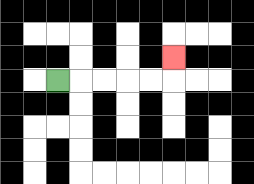{'start': '[2, 3]', 'end': '[7, 2]', 'path_directions': 'R,R,R,R,R,U', 'path_coordinates': '[[2, 3], [3, 3], [4, 3], [5, 3], [6, 3], [7, 3], [7, 2]]'}